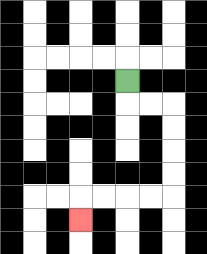{'start': '[5, 3]', 'end': '[3, 9]', 'path_directions': 'D,R,R,D,D,D,D,L,L,L,L,D', 'path_coordinates': '[[5, 3], [5, 4], [6, 4], [7, 4], [7, 5], [7, 6], [7, 7], [7, 8], [6, 8], [5, 8], [4, 8], [3, 8], [3, 9]]'}